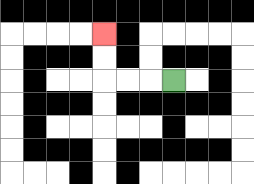{'start': '[7, 3]', 'end': '[4, 1]', 'path_directions': 'L,L,L,U,U', 'path_coordinates': '[[7, 3], [6, 3], [5, 3], [4, 3], [4, 2], [4, 1]]'}